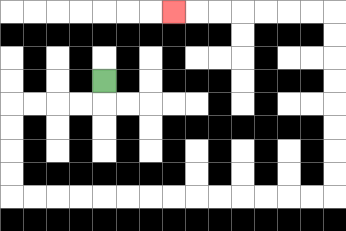{'start': '[4, 3]', 'end': '[7, 0]', 'path_directions': 'D,L,L,L,L,D,D,D,D,R,R,R,R,R,R,R,R,R,R,R,R,R,R,U,U,U,U,U,U,U,U,L,L,L,L,L,L,L', 'path_coordinates': '[[4, 3], [4, 4], [3, 4], [2, 4], [1, 4], [0, 4], [0, 5], [0, 6], [0, 7], [0, 8], [1, 8], [2, 8], [3, 8], [4, 8], [5, 8], [6, 8], [7, 8], [8, 8], [9, 8], [10, 8], [11, 8], [12, 8], [13, 8], [14, 8], [14, 7], [14, 6], [14, 5], [14, 4], [14, 3], [14, 2], [14, 1], [14, 0], [13, 0], [12, 0], [11, 0], [10, 0], [9, 0], [8, 0], [7, 0]]'}